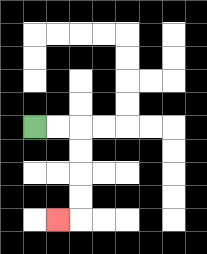{'start': '[1, 5]', 'end': '[2, 9]', 'path_directions': 'R,R,D,D,D,D,L', 'path_coordinates': '[[1, 5], [2, 5], [3, 5], [3, 6], [3, 7], [3, 8], [3, 9], [2, 9]]'}